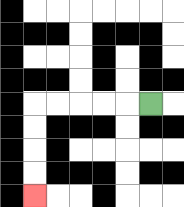{'start': '[6, 4]', 'end': '[1, 8]', 'path_directions': 'L,L,L,L,L,D,D,D,D', 'path_coordinates': '[[6, 4], [5, 4], [4, 4], [3, 4], [2, 4], [1, 4], [1, 5], [1, 6], [1, 7], [1, 8]]'}